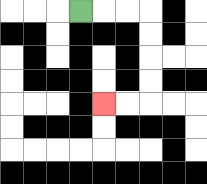{'start': '[3, 0]', 'end': '[4, 4]', 'path_directions': 'R,R,R,D,D,D,D,L,L', 'path_coordinates': '[[3, 0], [4, 0], [5, 0], [6, 0], [6, 1], [6, 2], [6, 3], [6, 4], [5, 4], [4, 4]]'}